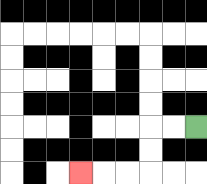{'start': '[8, 5]', 'end': '[3, 7]', 'path_directions': 'L,L,D,D,L,L,L', 'path_coordinates': '[[8, 5], [7, 5], [6, 5], [6, 6], [6, 7], [5, 7], [4, 7], [3, 7]]'}